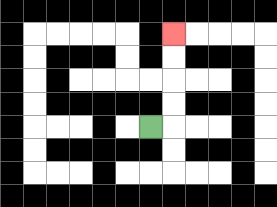{'start': '[6, 5]', 'end': '[7, 1]', 'path_directions': 'R,U,U,U,U', 'path_coordinates': '[[6, 5], [7, 5], [7, 4], [7, 3], [7, 2], [7, 1]]'}